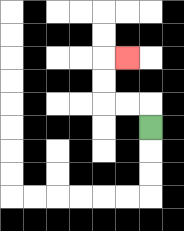{'start': '[6, 5]', 'end': '[5, 2]', 'path_directions': 'U,L,L,U,U,R', 'path_coordinates': '[[6, 5], [6, 4], [5, 4], [4, 4], [4, 3], [4, 2], [5, 2]]'}